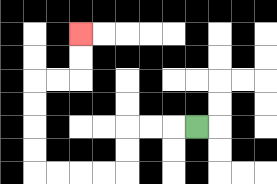{'start': '[8, 5]', 'end': '[3, 1]', 'path_directions': 'L,L,L,D,D,L,L,L,L,U,U,U,U,R,R,U,U', 'path_coordinates': '[[8, 5], [7, 5], [6, 5], [5, 5], [5, 6], [5, 7], [4, 7], [3, 7], [2, 7], [1, 7], [1, 6], [1, 5], [1, 4], [1, 3], [2, 3], [3, 3], [3, 2], [3, 1]]'}